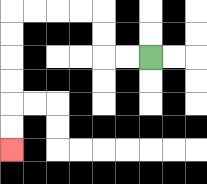{'start': '[6, 2]', 'end': '[0, 6]', 'path_directions': 'L,L,U,U,L,L,L,L,D,D,D,D,D,D', 'path_coordinates': '[[6, 2], [5, 2], [4, 2], [4, 1], [4, 0], [3, 0], [2, 0], [1, 0], [0, 0], [0, 1], [0, 2], [0, 3], [0, 4], [0, 5], [0, 6]]'}